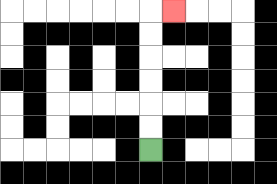{'start': '[6, 6]', 'end': '[7, 0]', 'path_directions': 'U,U,U,U,U,U,R', 'path_coordinates': '[[6, 6], [6, 5], [6, 4], [6, 3], [6, 2], [6, 1], [6, 0], [7, 0]]'}